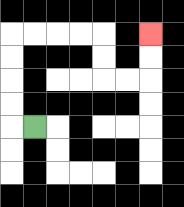{'start': '[1, 5]', 'end': '[6, 1]', 'path_directions': 'L,U,U,U,U,R,R,R,R,D,D,R,R,U,U', 'path_coordinates': '[[1, 5], [0, 5], [0, 4], [0, 3], [0, 2], [0, 1], [1, 1], [2, 1], [3, 1], [4, 1], [4, 2], [4, 3], [5, 3], [6, 3], [6, 2], [6, 1]]'}